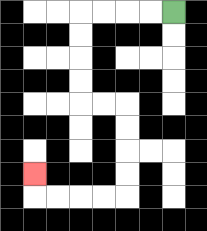{'start': '[7, 0]', 'end': '[1, 7]', 'path_directions': 'L,L,L,L,D,D,D,D,R,R,D,D,D,D,L,L,L,L,U', 'path_coordinates': '[[7, 0], [6, 0], [5, 0], [4, 0], [3, 0], [3, 1], [3, 2], [3, 3], [3, 4], [4, 4], [5, 4], [5, 5], [5, 6], [5, 7], [5, 8], [4, 8], [3, 8], [2, 8], [1, 8], [1, 7]]'}